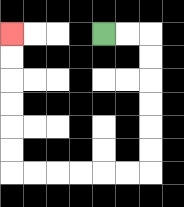{'start': '[4, 1]', 'end': '[0, 1]', 'path_directions': 'R,R,D,D,D,D,D,D,L,L,L,L,L,L,U,U,U,U,U,U', 'path_coordinates': '[[4, 1], [5, 1], [6, 1], [6, 2], [6, 3], [6, 4], [6, 5], [6, 6], [6, 7], [5, 7], [4, 7], [3, 7], [2, 7], [1, 7], [0, 7], [0, 6], [0, 5], [0, 4], [0, 3], [0, 2], [0, 1]]'}